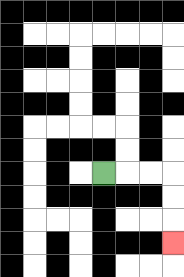{'start': '[4, 7]', 'end': '[7, 10]', 'path_directions': 'R,R,R,D,D,D', 'path_coordinates': '[[4, 7], [5, 7], [6, 7], [7, 7], [7, 8], [7, 9], [7, 10]]'}